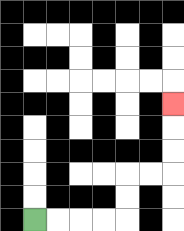{'start': '[1, 9]', 'end': '[7, 4]', 'path_directions': 'R,R,R,R,U,U,R,R,U,U,U', 'path_coordinates': '[[1, 9], [2, 9], [3, 9], [4, 9], [5, 9], [5, 8], [5, 7], [6, 7], [7, 7], [7, 6], [7, 5], [7, 4]]'}